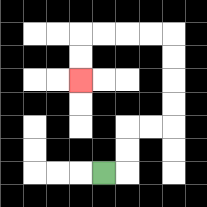{'start': '[4, 7]', 'end': '[3, 3]', 'path_directions': 'R,U,U,R,R,U,U,U,U,L,L,L,L,D,D', 'path_coordinates': '[[4, 7], [5, 7], [5, 6], [5, 5], [6, 5], [7, 5], [7, 4], [7, 3], [7, 2], [7, 1], [6, 1], [5, 1], [4, 1], [3, 1], [3, 2], [3, 3]]'}